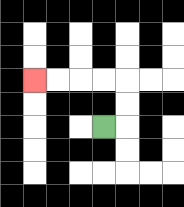{'start': '[4, 5]', 'end': '[1, 3]', 'path_directions': 'R,U,U,L,L,L,L', 'path_coordinates': '[[4, 5], [5, 5], [5, 4], [5, 3], [4, 3], [3, 3], [2, 3], [1, 3]]'}